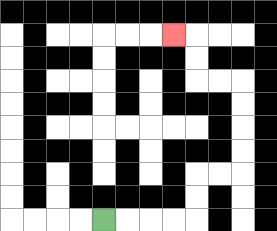{'start': '[4, 9]', 'end': '[7, 1]', 'path_directions': 'R,R,R,R,U,U,R,R,U,U,U,U,L,L,U,U,L', 'path_coordinates': '[[4, 9], [5, 9], [6, 9], [7, 9], [8, 9], [8, 8], [8, 7], [9, 7], [10, 7], [10, 6], [10, 5], [10, 4], [10, 3], [9, 3], [8, 3], [8, 2], [8, 1], [7, 1]]'}